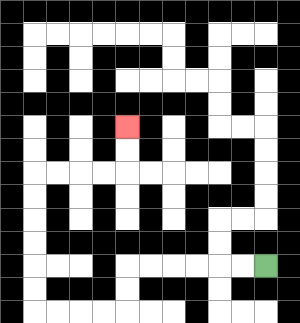{'start': '[11, 11]', 'end': '[5, 5]', 'path_directions': 'L,L,L,L,L,L,D,D,L,L,L,L,U,U,U,U,U,U,R,R,R,R,U,U', 'path_coordinates': '[[11, 11], [10, 11], [9, 11], [8, 11], [7, 11], [6, 11], [5, 11], [5, 12], [5, 13], [4, 13], [3, 13], [2, 13], [1, 13], [1, 12], [1, 11], [1, 10], [1, 9], [1, 8], [1, 7], [2, 7], [3, 7], [4, 7], [5, 7], [5, 6], [5, 5]]'}